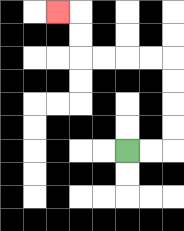{'start': '[5, 6]', 'end': '[2, 0]', 'path_directions': 'R,R,U,U,U,U,L,L,L,L,U,U,L', 'path_coordinates': '[[5, 6], [6, 6], [7, 6], [7, 5], [7, 4], [7, 3], [7, 2], [6, 2], [5, 2], [4, 2], [3, 2], [3, 1], [3, 0], [2, 0]]'}